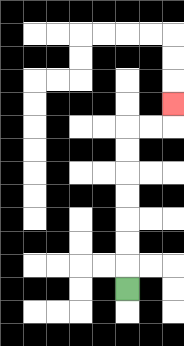{'start': '[5, 12]', 'end': '[7, 4]', 'path_directions': 'U,U,U,U,U,U,U,R,R,U', 'path_coordinates': '[[5, 12], [5, 11], [5, 10], [5, 9], [5, 8], [5, 7], [5, 6], [5, 5], [6, 5], [7, 5], [7, 4]]'}